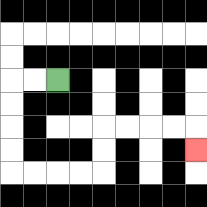{'start': '[2, 3]', 'end': '[8, 6]', 'path_directions': 'L,L,D,D,D,D,R,R,R,R,U,U,R,R,R,R,D', 'path_coordinates': '[[2, 3], [1, 3], [0, 3], [0, 4], [0, 5], [0, 6], [0, 7], [1, 7], [2, 7], [3, 7], [4, 7], [4, 6], [4, 5], [5, 5], [6, 5], [7, 5], [8, 5], [8, 6]]'}